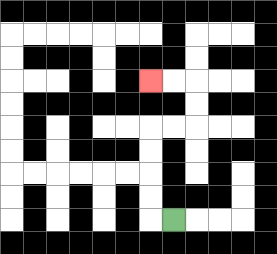{'start': '[7, 9]', 'end': '[6, 3]', 'path_directions': 'L,U,U,U,U,R,R,U,U,L,L', 'path_coordinates': '[[7, 9], [6, 9], [6, 8], [6, 7], [6, 6], [6, 5], [7, 5], [8, 5], [8, 4], [8, 3], [7, 3], [6, 3]]'}